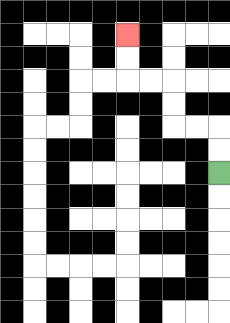{'start': '[9, 7]', 'end': '[5, 1]', 'path_directions': 'U,U,L,L,U,U,L,L,U,U', 'path_coordinates': '[[9, 7], [9, 6], [9, 5], [8, 5], [7, 5], [7, 4], [7, 3], [6, 3], [5, 3], [5, 2], [5, 1]]'}